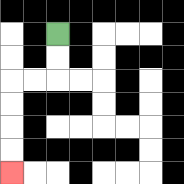{'start': '[2, 1]', 'end': '[0, 7]', 'path_directions': 'D,D,L,L,D,D,D,D', 'path_coordinates': '[[2, 1], [2, 2], [2, 3], [1, 3], [0, 3], [0, 4], [0, 5], [0, 6], [0, 7]]'}